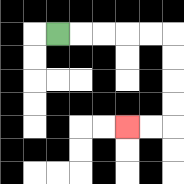{'start': '[2, 1]', 'end': '[5, 5]', 'path_directions': 'R,R,R,R,R,D,D,D,D,L,L', 'path_coordinates': '[[2, 1], [3, 1], [4, 1], [5, 1], [6, 1], [7, 1], [7, 2], [7, 3], [7, 4], [7, 5], [6, 5], [5, 5]]'}